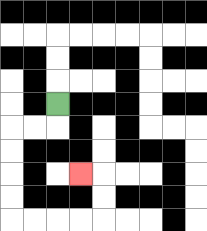{'start': '[2, 4]', 'end': '[3, 7]', 'path_directions': 'D,L,L,D,D,D,D,R,R,R,R,U,U,L', 'path_coordinates': '[[2, 4], [2, 5], [1, 5], [0, 5], [0, 6], [0, 7], [0, 8], [0, 9], [1, 9], [2, 9], [3, 9], [4, 9], [4, 8], [4, 7], [3, 7]]'}